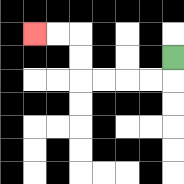{'start': '[7, 2]', 'end': '[1, 1]', 'path_directions': 'D,L,L,L,L,U,U,L,L', 'path_coordinates': '[[7, 2], [7, 3], [6, 3], [5, 3], [4, 3], [3, 3], [3, 2], [3, 1], [2, 1], [1, 1]]'}